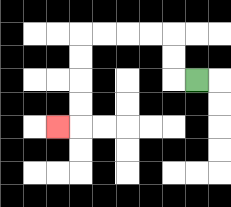{'start': '[8, 3]', 'end': '[2, 5]', 'path_directions': 'L,U,U,L,L,L,L,D,D,D,D,L', 'path_coordinates': '[[8, 3], [7, 3], [7, 2], [7, 1], [6, 1], [5, 1], [4, 1], [3, 1], [3, 2], [3, 3], [3, 4], [3, 5], [2, 5]]'}